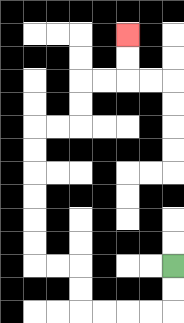{'start': '[7, 11]', 'end': '[5, 1]', 'path_directions': 'D,D,L,L,L,L,U,U,L,L,U,U,U,U,U,U,R,R,U,U,R,R,U,U', 'path_coordinates': '[[7, 11], [7, 12], [7, 13], [6, 13], [5, 13], [4, 13], [3, 13], [3, 12], [3, 11], [2, 11], [1, 11], [1, 10], [1, 9], [1, 8], [1, 7], [1, 6], [1, 5], [2, 5], [3, 5], [3, 4], [3, 3], [4, 3], [5, 3], [5, 2], [5, 1]]'}